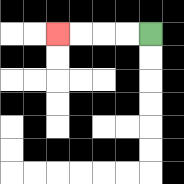{'start': '[6, 1]', 'end': '[2, 1]', 'path_directions': 'L,L,L,L', 'path_coordinates': '[[6, 1], [5, 1], [4, 1], [3, 1], [2, 1]]'}